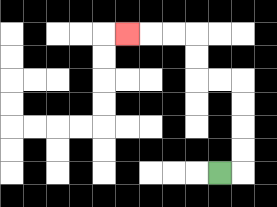{'start': '[9, 7]', 'end': '[5, 1]', 'path_directions': 'R,U,U,U,U,L,L,U,U,L,L,L', 'path_coordinates': '[[9, 7], [10, 7], [10, 6], [10, 5], [10, 4], [10, 3], [9, 3], [8, 3], [8, 2], [8, 1], [7, 1], [6, 1], [5, 1]]'}